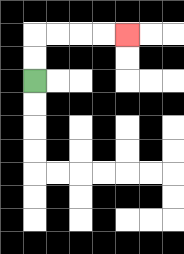{'start': '[1, 3]', 'end': '[5, 1]', 'path_directions': 'U,U,R,R,R,R', 'path_coordinates': '[[1, 3], [1, 2], [1, 1], [2, 1], [3, 1], [4, 1], [5, 1]]'}